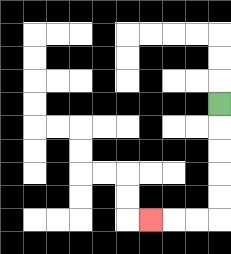{'start': '[9, 4]', 'end': '[6, 9]', 'path_directions': 'D,D,D,D,D,L,L,L', 'path_coordinates': '[[9, 4], [9, 5], [9, 6], [9, 7], [9, 8], [9, 9], [8, 9], [7, 9], [6, 9]]'}